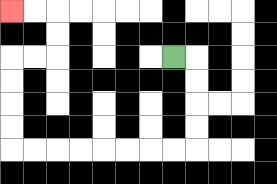{'start': '[7, 2]', 'end': '[0, 0]', 'path_directions': 'R,D,D,D,D,L,L,L,L,L,L,L,L,U,U,U,U,R,R,U,U,L,L', 'path_coordinates': '[[7, 2], [8, 2], [8, 3], [8, 4], [8, 5], [8, 6], [7, 6], [6, 6], [5, 6], [4, 6], [3, 6], [2, 6], [1, 6], [0, 6], [0, 5], [0, 4], [0, 3], [0, 2], [1, 2], [2, 2], [2, 1], [2, 0], [1, 0], [0, 0]]'}